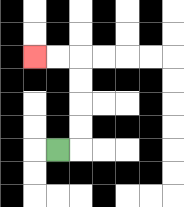{'start': '[2, 6]', 'end': '[1, 2]', 'path_directions': 'R,U,U,U,U,L,L', 'path_coordinates': '[[2, 6], [3, 6], [3, 5], [3, 4], [3, 3], [3, 2], [2, 2], [1, 2]]'}